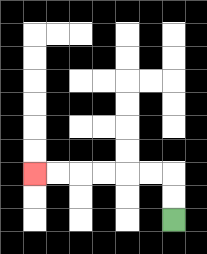{'start': '[7, 9]', 'end': '[1, 7]', 'path_directions': 'U,U,L,L,L,L,L,L', 'path_coordinates': '[[7, 9], [7, 8], [7, 7], [6, 7], [5, 7], [4, 7], [3, 7], [2, 7], [1, 7]]'}